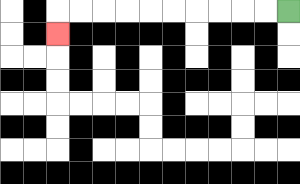{'start': '[12, 0]', 'end': '[2, 1]', 'path_directions': 'L,L,L,L,L,L,L,L,L,L,D', 'path_coordinates': '[[12, 0], [11, 0], [10, 0], [9, 0], [8, 0], [7, 0], [6, 0], [5, 0], [4, 0], [3, 0], [2, 0], [2, 1]]'}